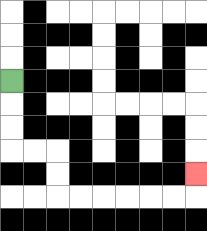{'start': '[0, 3]', 'end': '[8, 7]', 'path_directions': 'D,D,D,R,R,D,D,R,R,R,R,R,R,U', 'path_coordinates': '[[0, 3], [0, 4], [0, 5], [0, 6], [1, 6], [2, 6], [2, 7], [2, 8], [3, 8], [4, 8], [5, 8], [6, 8], [7, 8], [8, 8], [8, 7]]'}